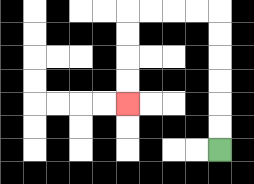{'start': '[9, 6]', 'end': '[5, 4]', 'path_directions': 'U,U,U,U,U,U,L,L,L,L,D,D,D,D', 'path_coordinates': '[[9, 6], [9, 5], [9, 4], [9, 3], [9, 2], [9, 1], [9, 0], [8, 0], [7, 0], [6, 0], [5, 0], [5, 1], [5, 2], [5, 3], [5, 4]]'}